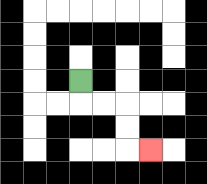{'start': '[3, 3]', 'end': '[6, 6]', 'path_directions': 'D,R,R,D,D,R', 'path_coordinates': '[[3, 3], [3, 4], [4, 4], [5, 4], [5, 5], [5, 6], [6, 6]]'}